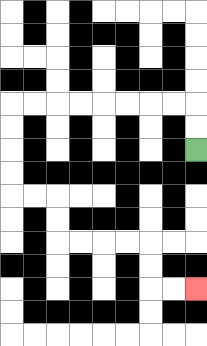{'start': '[8, 6]', 'end': '[8, 12]', 'path_directions': 'U,U,L,L,L,L,L,L,L,L,D,D,D,D,R,R,D,D,R,R,R,R,D,D,R,R', 'path_coordinates': '[[8, 6], [8, 5], [8, 4], [7, 4], [6, 4], [5, 4], [4, 4], [3, 4], [2, 4], [1, 4], [0, 4], [0, 5], [0, 6], [0, 7], [0, 8], [1, 8], [2, 8], [2, 9], [2, 10], [3, 10], [4, 10], [5, 10], [6, 10], [6, 11], [6, 12], [7, 12], [8, 12]]'}